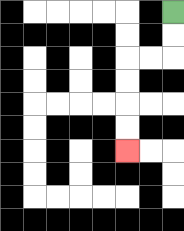{'start': '[7, 0]', 'end': '[5, 6]', 'path_directions': 'D,D,L,L,D,D,D,D', 'path_coordinates': '[[7, 0], [7, 1], [7, 2], [6, 2], [5, 2], [5, 3], [5, 4], [5, 5], [5, 6]]'}